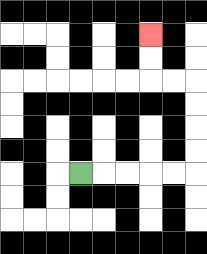{'start': '[3, 7]', 'end': '[6, 1]', 'path_directions': 'R,R,R,R,R,U,U,U,U,L,L,U,U', 'path_coordinates': '[[3, 7], [4, 7], [5, 7], [6, 7], [7, 7], [8, 7], [8, 6], [8, 5], [8, 4], [8, 3], [7, 3], [6, 3], [6, 2], [6, 1]]'}